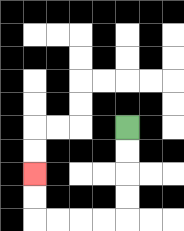{'start': '[5, 5]', 'end': '[1, 7]', 'path_directions': 'D,D,D,D,L,L,L,L,U,U', 'path_coordinates': '[[5, 5], [5, 6], [5, 7], [5, 8], [5, 9], [4, 9], [3, 9], [2, 9], [1, 9], [1, 8], [1, 7]]'}